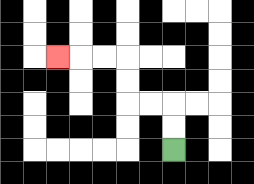{'start': '[7, 6]', 'end': '[2, 2]', 'path_directions': 'U,U,L,L,U,U,L,L,L', 'path_coordinates': '[[7, 6], [7, 5], [7, 4], [6, 4], [5, 4], [5, 3], [5, 2], [4, 2], [3, 2], [2, 2]]'}